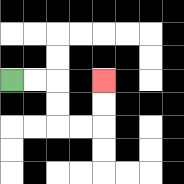{'start': '[0, 3]', 'end': '[4, 3]', 'path_directions': 'R,R,D,D,R,R,U,U', 'path_coordinates': '[[0, 3], [1, 3], [2, 3], [2, 4], [2, 5], [3, 5], [4, 5], [4, 4], [4, 3]]'}